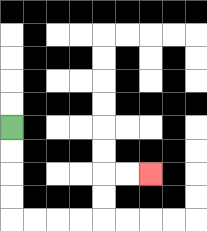{'start': '[0, 5]', 'end': '[6, 7]', 'path_directions': 'D,D,D,D,R,R,R,R,U,U,R,R', 'path_coordinates': '[[0, 5], [0, 6], [0, 7], [0, 8], [0, 9], [1, 9], [2, 9], [3, 9], [4, 9], [4, 8], [4, 7], [5, 7], [6, 7]]'}